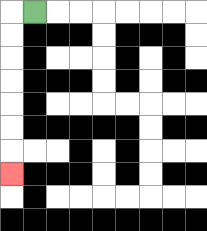{'start': '[1, 0]', 'end': '[0, 7]', 'path_directions': 'L,D,D,D,D,D,D,D', 'path_coordinates': '[[1, 0], [0, 0], [0, 1], [0, 2], [0, 3], [0, 4], [0, 5], [0, 6], [0, 7]]'}